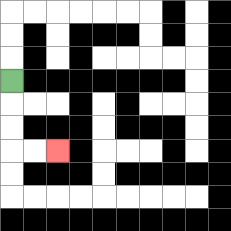{'start': '[0, 3]', 'end': '[2, 6]', 'path_directions': 'D,D,D,R,R', 'path_coordinates': '[[0, 3], [0, 4], [0, 5], [0, 6], [1, 6], [2, 6]]'}